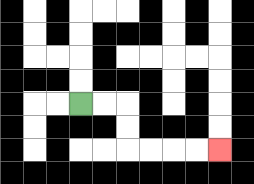{'start': '[3, 4]', 'end': '[9, 6]', 'path_directions': 'R,R,D,D,R,R,R,R', 'path_coordinates': '[[3, 4], [4, 4], [5, 4], [5, 5], [5, 6], [6, 6], [7, 6], [8, 6], [9, 6]]'}